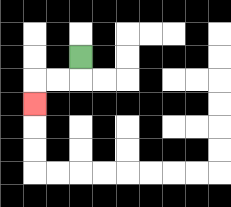{'start': '[3, 2]', 'end': '[1, 4]', 'path_directions': 'D,L,L,D', 'path_coordinates': '[[3, 2], [3, 3], [2, 3], [1, 3], [1, 4]]'}